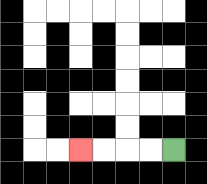{'start': '[7, 6]', 'end': '[3, 6]', 'path_directions': 'L,L,L,L', 'path_coordinates': '[[7, 6], [6, 6], [5, 6], [4, 6], [3, 6]]'}